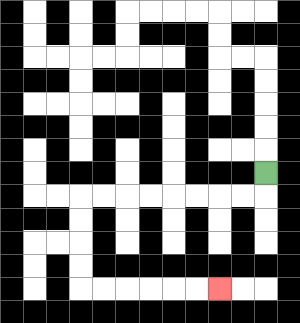{'start': '[11, 7]', 'end': '[9, 12]', 'path_directions': 'D,L,L,L,L,L,L,L,L,D,D,D,D,R,R,R,R,R,R', 'path_coordinates': '[[11, 7], [11, 8], [10, 8], [9, 8], [8, 8], [7, 8], [6, 8], [5, 8], [4, 8], [3, 8], [3, 9], [3, 10], [3, 11], [3, 12], [4, 12], [5, 12], [6, 12], [7, 12], [8, 12], [9, 12]]'}